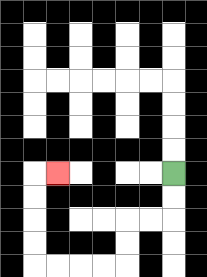{'start': '[7, 7]', 'end': '[2, 7]', 'path_directions': 'D,D,L,L,D,D,L,L,L,L,U,U,U,U,R', 'path_coordinates': '[[7, 7], [7, 8], [7, 9], [6, 9], [5, 9], [5, 10], [5, 11], [4, 11], [3, 11], [2, 11], [1, 11], [1, 10], [1, 9], [1, 8], [1, 7], [2, 7]]'}